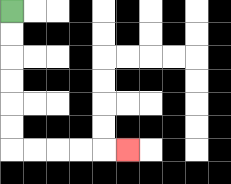{'start': '[0, 0]', 'end': '[5, 6]', 'path_directions': 'D,D,D,D,D,D,R,R,R,R,R', 'path_coordinates': '[[0, 0], [0, 1], [0, 2], [0, 3], [0, 4], [0, 5], [0, 6], [1, 6], [2, 6], [3, 6], [4, 6], [5, 6]]'}